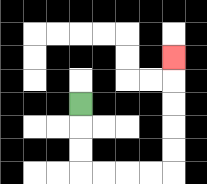{'start': '[3, 4]', 'end': '[7, 2]', 'path_directions': 'D,D,D,R,R,R,R,U,U,U,U,U', 'path_coordinates': '[[3, 4], [3, 5], [3, 6], [3, 7], [4, 7], [5, 7], [6, 7], [7, 7], [7, 6], [7, 5], [7, 4], [7, 3], [7, 2]]'}